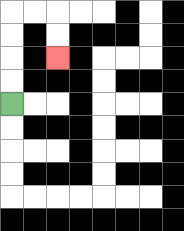{'start': '[0, 4]', 'end': '[2, 2]', 'path_directions': 'U,U,U,U,R,R,D,D', 'path_coordinates': '[[0, 4], [0, 3], [0, 2], [0, 1], [0, 0], [1, 0], [2, 0], [2, 1], [2, 2]]'}